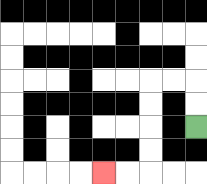{'start': '[8, 5]', 'end': '[4, 7]', 'path_directions': 'U,U,L,L,D,D,D,D,L,L', 'path_coordinates': '[[8, 5], [8, 4], [8, 3], [7, 3], [6, 3], [6, 4], [6, 5], [6, 6], [6, 7], [5, 7], [4, 7]]'}